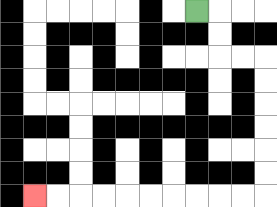{'start': '[8, 0]', 'end': '[1, 8]', 'path_directions': 'R,D,D,R,R,D,D,D,D,D,D,L,L,L,L,L,L,L,L,L,L', 'path_coordinates': '[[8, 0], [9, 0], [9, 1], [9, 2], [10, 2], [11, 2], [11, 3], [11, 4], [11, 5], [11, 6], [11, 7], [11, 8], [10, 8], [9, 8], [8, 8], [7, 8], [6, 8], [5, 8], [4, 8], [3, 8], [2, 8], [1, 8]]'}